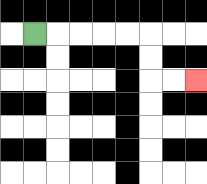{'start': '[1, 1]', 'end': '[8, 3]', 'path_directions': 'R,R,R,R,R,D,D,R,R', 'path_coordinates': '[[1, 1], [2, 1], [3, 1], [4, 1], [5, 1], [6, 1], [6, 2], [6, 3], [7, 3], [8, 3]]'}